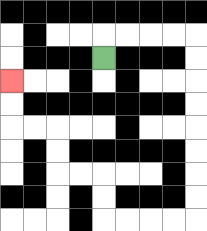{'start': '[4, 2]', 'end': '[0, 3]', 'path_directions': 'U,R,R,R,R,D,D,D,D,D,D,D,D,L,L,L,L,U,U,L,L,U,U,L,L,U,U', 'path_coordinates': '[[4, 2], [4, 1], [5, 1], [6, 1], [7, 1], [8, 1], [8, 2], [8, 3], [8, 4], [8, 5], [8, 6], [8, 7], [8, 8], [8, 9], [7, 9], [6, 9], [5, 9], [4, 9], [4, 8], [4, 7], [3, 7], [2, 7], [2, 6], [2, 5], [1, 5], [0, 5], [0, 4], [0, 3]]'}